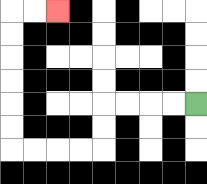{'start': '[8, 4]', 'end': '[2, 0]', 'path_directions': 'L,L,L,L,D,D,L,L,L,L,U,U,U,U,U,U,R,R', 'path_coordinates': '[[8, 4], [7, 4], [6, 4], [5, 4], [4, 4], [4, 5], [4, 6], [3, 6], [2, 6], [1, 6], [0, 6], [0, 5], [0, 4], [0, 3], [0, 2], [0, 1], [0, 0], [1, 0], [2, 0]]'}